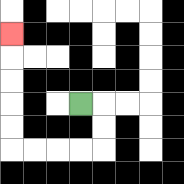{'start': '[3, 4]', 'end': '[0, 1]', 'path_directions': 'R,D,D,L,L,L,L,U,U,U,U,U', 'path_coordinates': '[[3, 4], [4, 4], [4, 5], [4, 6], [3, 6], [2, 6], [1, 6], [0, 6], [0, 5], [0, 4], [0, 3], [0, 2], [0, 1]]'}